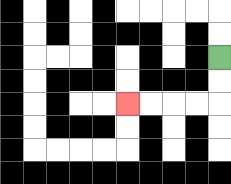{'start': '[9, 2]', 'end': '[5, 4]', 'path_directions': 'D,D,L,L,L,L', 'path_coordinates': '[[9, 2], [9, 3], [9, 4], [8, 4], [7, 4], [6, 4], [5, 4]]'}